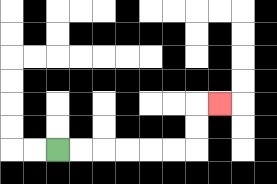{'start': '[2, 6]', 'end': '[9, 4]', 'path_directions': 'R,R,R,R,R,R,U,U,R', 'path_coordinates': '[[2, 6], [3, 6], [4, 6], [5, 6], [6, 6], [7, 6], [8, 6], [8, 5], [8, 4], [9, 4]]'}